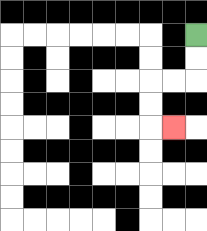{'start': '[8, 1]', 'end': '[7, 5]', 'path_directions': 'D,D,L,L,D,D,R', 'path_coordinates': '[[8, 1], [8, 2], [8, 3], [7, 3], [6, 3], [6, 4], [6, 5], [7, 5]]'}